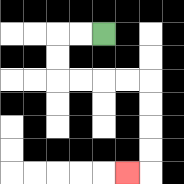{'start': '[4, 1]', 'end': '[5, 7]', 'path_directions': 'L,L,D,D,R,R,R,R,D,D,D,D,L', 'path_coordinates': '[[4, 1], [3, 1], [2, 1], [2, 2], [2, 3], [3, 3], [4, 3], [5, 3], [6, 3], [6, 4], [6, 5], [6, 6], [6, 7], [5, 7]]'}